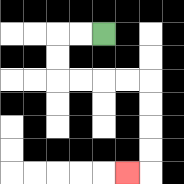{'start': '[4, 1]', 'end': '[5, 7]', 'path_directions': 'L,L,D,D,R,R,R,R,D,D,D,D,L', 'path_coordinates': '[[4, 1], [3, 1], [2, 1], [2, 2], [2, 3], [3, 3], [4, 3], [5, 3], [6, 3], [6, 4], [6, 5], [6, 6], [6, 7], [5, 7]]'}